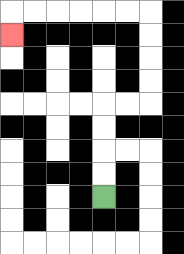{'start': '[4, 8]', 'end': '[0, 1]', 'path_directions': 'U,U,U,U,R,R,U,U,U,U,L,L,L,L,L,L,D', 'path_coordinates': '[[4, 8], [4, 7], [4, 6], [4, 5], [4, 4], [5, 4], [6, 4], [6, 3], [6, 2], [6, 1], [6, 0], [5, 0], [4, 0], [3, 0], [2, 0], [1, 0], [0, 0], [0, 1]]'}